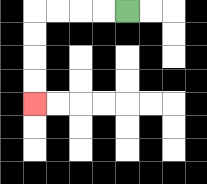{'start': '[5, 0]', 'end': '[1, 4]', 'path_directions': 'L,L,L,L,D,D,D,D', 'path_coordinates': '[[5, 0], [4, 0], [3, 0], [2, 0], [1, 0], [1, 1], [1, 2], [1, 3], [1, 4]]'}